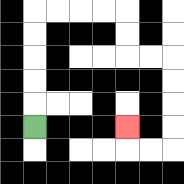{'start': '[1, 5]', 'end': '[5, 5]', 'path_directions': 'U,U,U,U,U,R,R,R,R,D,D,R,R,D,D,D,D,L,L,U', 'path_coordinates': '[[1, 5], [1, 4], [1, 3], [1, 2], [1, 1], [1, 0], [2, 0], [3, 0], [4, 0], [5, 0], [5, 1], [5, 2], [6, 2], [7, 2], [7, 3], [7, 4], [7, 5], [7, 6], [6, 6], [5, 6], [5, 5]]'}